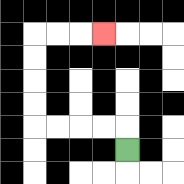{'start': '[5, 6]', 'end': '[4, 1]', 'path_directions': 'U,L,L,L,L,U,U,U,U,R,R,R', 'path_coordinates': '[[5, 6], [5, 5], [4, 5], [3, 5], [2, 5], [1, 5], [1, 4], [1, 3], [1, 2], [1, 1], [2, 1], [3, 1], [4, 1]]'}